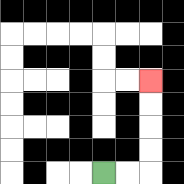{'start': '[4, 7]', 'end': '[6, 3]', 'path_directions': 'R,R,U,U,U,U', 'path_coordinates': '[[4, 7], [5, 7], [6, 7], [6, 6], [6, 5], [6, 4], [6, 3]]'}